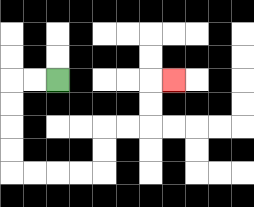{'start': '[2, 3]', 'end': '[7, 3]', 'path_directions': 'L,L,D,D,D,D,R,R,R,R,U,U,R,R,U,U,R', 'path_coordinates': '[[2, 3], [1, 3], [0, 3], [0, 4], [0, 5], [0, 6], [0, 7], [1, 7], [2, 7], [3, 7], [4, 7], [4, 6], [4, 5], [5, 5], [6, 5], [6, 4], [6, 3], [7, 3]]'}